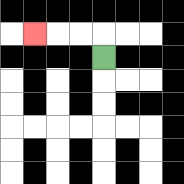{'start': '[4, 2]', 'end': '[1, 1]', 'path_directions': 'U,L,L,L', 'path_coordinates': '[[4, 2], [4, 1], [3, 1], [2, 1], [1, 1]]'}